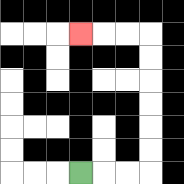{'start': '[3, 7]', 'end': '[3, 1]', 'path_directions': 'R,R,R,U,U,U,U,U,U,L,L,L', 'path_coordinates': '[[3, 7], [4, 7], [5, 7], [6, 7], [6, 6], [6, 5], [6, 4], [6, 3], [6, 2], [6, 1], [5, 1], [4, 1], [3, 1]]'}